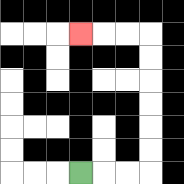{'start': '[3, 7]', 'end': '[3, 1]', 'path_directions': 'R,R,R,U,U,U,U,U,U,L,L,L', 'path_coordinates': '[[3, 7], [4, 7], [5, 7], [6, 7], [6, 6], [6, 5], [6, 4], [6, 3], [6, 2], [6, 1], [5, 1], [4, 1], [3, 1]]'}